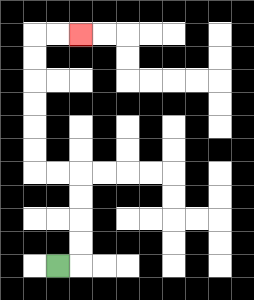{'start': '[2, 11]', 'end': '[3, 1]', 'path_directions': 'R,U,U,U,U,L,L,U,U,U,U,U,U,R,R', 'path_coordinates': '[[2, 11], [3, 11], [3, 10], [3, 9], [3, 8], [3, 7], [2, 7], [1, 7], [1, 6], [1, 5], [1, 4], [1, 3], [1, 2], [1, 1], [2, 1], [3, 1]]'}